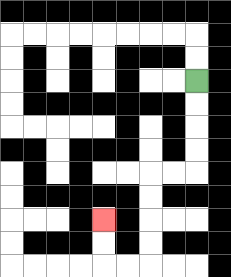{'start': '[8, 3]', 'end': '[4, 9]', 'path_directions': 'D,D,D,D,L,L,D,D,D,D,L,L,U,U', 'path_coordinates': '[[8, 3], [8, 4], [8, 5], [8, 6], [8, 7], [7, 7], [6, 7], [6, 8], [6, 9], [6, 10], [6, 11], [5, 11], [4, 11], [4, 10], [4, 9]]'}